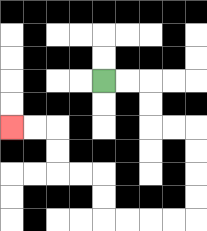{'start': '[4, 3]', 'end': '[0, 5]', 'path_directions': 'R,R,D,D,R,R,D,D,D,D,L,L,L,L,U,U,L,L,U,U,L,L', 'path_coordinates': '[[4, 3], [5, 3], [6, 3], [6, 4], [6, 5], [7, 5], [8, 5], [8, 6], [8, 7], [8, 8], [8, 9], [7, 9], [6, 9], [5, 9], [4, 9], [4, 8], [4, 7], [3, 7], [2, 7], [2, 6], [2, 5], [1, 5], [0, 5]]'}